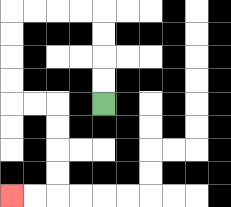{'start': '[4, 4]', 'end': '[0, 8]', 'path_directions': 'U,U,U,U,L,L,L,L,D,D,D,D,R,R,D,D,D,D,L,L', 'path_coordinates': '[[4, 4], [4, 3], [4, 2], [4, 1], [4, 0], [3, 0], [2, 0], [1, 0], [0, 0], [0, 1], [0, 2], [0, 3], [0, 4], [1, 4], [2, 4], [2, 5], [2, 6], [2, 7], [2, 8], [1, 8], [0, 8]]'}